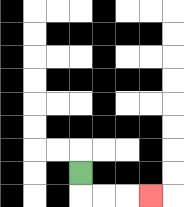{'start': '[3, 7]', 'end': '[6, 8]', 'path_directions': 'D,R,R,R', 'path_coordinates': '[[3, 7], [3, 8], [4, 8], [5, 8], [6, 8]]'}